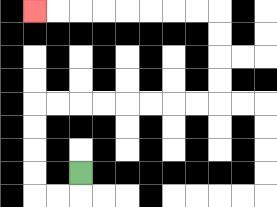{'start': '[3, 7]', 'end': '[1, 0]', 'path_directions': 'D,L,L,U,U,U,U,R,R,R,R,R,R,R,R,U,U,U,U,L,L,L,L,L,L,L,L', 'path_coordinates': '[[3, 7], [3, 8], [2, 8], [1, 8], [1, 7], [1, 6], [1, 5], [1, 4], [2, 4], [3, 4], [4, 4], [5, 4], [6, 4], [7, 4], [8, 4], [9, 4], [9, 3], [9, 2], [9, 1], [9, 0], [8, 0], [7, 0], [6, 0], [5, 0], [4, 0], [3, 0], [2, 0], [1, 0]]'}